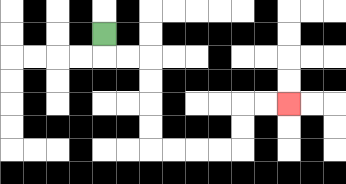{'start': '[4, 1]', 'end': '[12, 4]', 'path_directions': 'D,R,R,D,D,D,D,R,R,R,R,U,U,R,R', 'path_coordinates': '[[4, 1], [4, 2], [5, 2], [6, 2], [6, 3], [6, 4], [6, 5], [6, 6], [7, 6], [8, 6], [9, 6], [10, 6], [10, 5], [10, 4], [11, 4], [12, 4]]'}